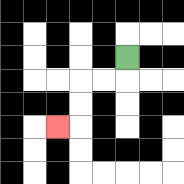{'start': '[5, 2]', 'end': '[2, 5]', 'path_directions': 'D,L,L,D,D,L', 'path_coordinates': '[[5, 2], [5, 3], [4, 3], [3, 3], [3, 4], [3, 5], [2, 5]]'}